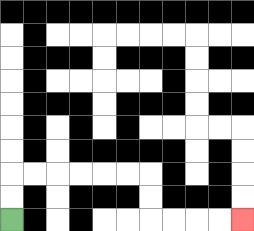{'start': '[0, 9]', 'end': '[10, 9]', 'path_directions': 'U,U,R,R,R,R,R,R,D,D,R,R,R,R', 'path_coordinates': '[[0, 9], [0, 8], [0, 7], [1, 7], [2, 7], [3, 7], [4, 7], [5, 7], [6, 7], [6, 8], [6, 9], [7, 9], [8, 9], [9, 9], [10, 9]]'}